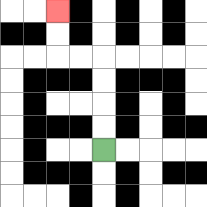{'start': '[4, 6]', 'end': '[2, 0]', 'path_directions': 'U,U,U,U,L,L,U,U', 'path_coordinates': '[[4, 6], [4, 5], [4, 4], [4, 3], [4, 2], [3, 2], [2, 2], [2, 1], [2, 0]]'}